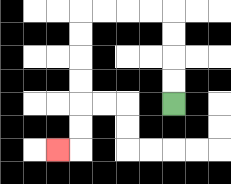{'start': '[7, 4]', 'end': '[2, 6]', 'path_directions': 'U,U,U,U,L,L,L,L,D,D,D,D,D,D,L', 'path_coordinates': '[[7, 4], [7, 3], [7, 2], [7, 1], [7, 0], [6, 0], [5, 0], [4, 0], [3, 0], [3, 1], [3, 2], [3, 3], [3, 4], [3, 5], [3, 6], [2, 6]]'}